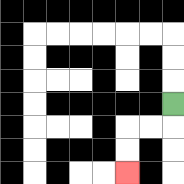{'start': '[7, 4]', 'end': '[5, 7]', 'path_directions': 'D,L,L,D,D', 'path_coordinates': '[[7, 4], [7, 5], [6, 5], [5, 5], [5, 6], [5, 7]]'}